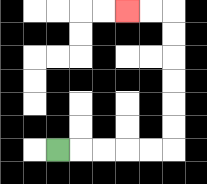{'start': '[2, 6]', 'end': '[5, 0]', 'path_directions': 'R,R,R,R,R,U,U,U,U,U,U,L,L', 'path_coordinates': '[[2, 6], [3, 6], [4, 6], [5, 6], [6, 6], [7, 6], [7, 5], [7, 4], [7, 3], [7, 2], [7, 1], [7, 0], [6, 0], [5, 0]]'}